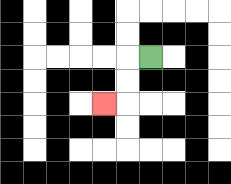{'start': '[6, 2]', 'end': '[4, 4]', 'path_directions': 'L,D,D,L', 'path_coordinates': '[[6, 2], [5, 2], [5, 3], [5, 4], [4, 4]]'}